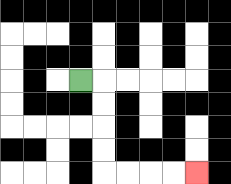{'start': '[3, 3]', 'end': '[8, 7]', 'path_directions': 'R,D,D,D,D,R,R,R,R', 'path_coordinates': '[[3, 3], [4, 3], [4, 4], [4, 5], [4, 6], [4, 7], [5, 7], [6, 7], [7, 7], [8, 7]]'}